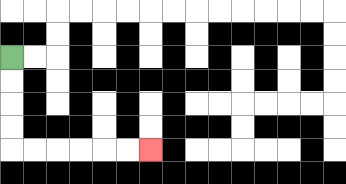{'start': '[0, 2]', 'end': '[6, 6]', 'path_directions': 'D,D,D,D,R,R,R,R,R,R', 'path_coordinates': '[[0, 2], [0, 3], [0, 4], [0, 5], [0, 6], [1, 6], [2, 6], [3, 6], [4, 6], [5, 6], [6, 6]]'}